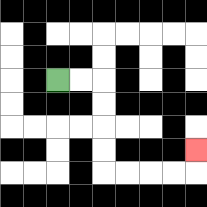{'start': '[2, 3]', 'end': '[8, 6]', 'path_directions': 'R,R,D,D,D,D,R,R,R,R,U', 'path_coordinates': '[[2, 3], [3, 3], [4, 3], [4, 4], [4, 5], [4, 6], [4, 7], [5, 7], [6, 7], [7, 7], [8, 7], [8, 6]]'}